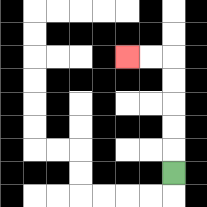{'start': '[7, 7]', 'end': '[5, 2]', 'path_directions': 'U,U,U,U,U,L,L', 'path_coordinates': '[[7, 7], [7, 6], [7, 5], [7, 4], [7, 3], [7, 2], [6, 2], [5, 2]]'}